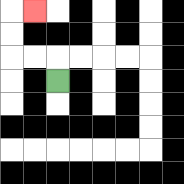{'start': '[2, 3]', 'end': '[1, 0]', 'path_directions': 'U,L,L,U,U,R', 'path_coordinates': '[[2, 3], [2, 2], [1, 2], [0, 2], [0, 1], [0, 0], [1, 0]]'}